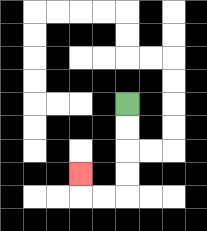{'start': '[5, 4]', 'end': '[3, 7]', 'path_directions': 'D,D,D,D,L,L,U', 'path_coordinates': '[[5, 4], [5, 5], [5, 6], [5, 7], [5, 8], [4, 8], [3, 8], [3, 7]]'}